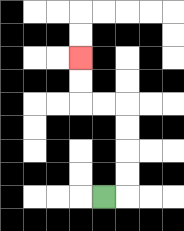{'start': '[4, 8]', 'end': '[3, 2]', 'path_directions': 'R,U,U,U,U,L,L,U,U', 'path_coordinates': '[[4, 8], [5, 8], [5, 7], [5, 6], [5, 5], [5, 4], [4, 4], [3, 4], [3, 3], [3, 2]]'}